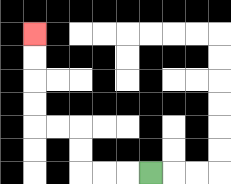{'start': '[6, 7]', 'end': '[1, 1]', 'path_directions': 'L,L,L,U,U,L,L,U,U,U,U', 'path_coordinates': '[[6, 7], [5, 7], [4, 7], [3, 7], [3, 6], [3, 5], [2, 5], [1, 5], [1, 4], [1, 3], [1, 2], [1, 1]]'}